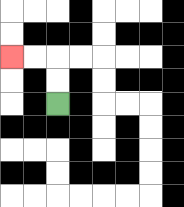{'start': '[2, 4]', 'end': '[0, 2]', 'path_directions': 'U,U,L,L', 'path_coordinates': '[[2, 4], [2, 3], [2, 2], [1, 2], [0, 2]]'}